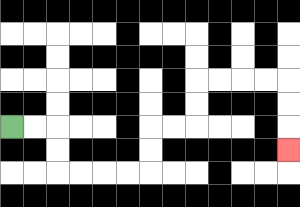{'start': '[0, 5]', 'end': '[12, 6]', 'path_directions': 'R,R,D,D,R,R,R,R,U,U,R,R,U,U,R,R,R,R,D,D,D', 'path_coordinates': '[[0, 5], [1, 5], [2, 5], [2, 6], [2, 7], [3, 7], [4, 7], [5, 7], [6, 7], [6, 6], [6, 5], [7, 5], [8, 5], [8, 4], [8, 3], [9, 3], [10, 3], [11, 3], [12, 3], [12, 4], [12, 5], [12, 6]]'}